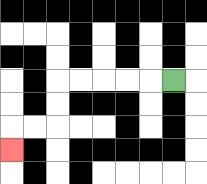{'start': '[7, 3]', 'end': '[0, 6]', 'path_directions': 'L,L,L,L,L,D,D,L,L,D', 'path_coordinates': '[[7, 3], [6, 3], [5, 3], [4, 3], [3, 3], [2, 3], [2, 4], [2, 5], [1, 5], [0, 5], [0, 6]]'}